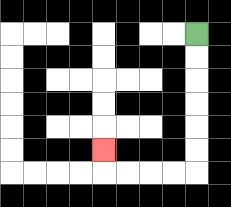{'start': '[8, 1]', 'end': '[4, 6]', 'path_directions': 'D,D,D,D,D,D,L,L,L,L,U', 'path_coordinates': '[[8, 1], [8, 2], [8, 3], [8, 4], [8, 5], [8, 6], [8, 7], [7, 7], [6, 7], [5, 7], [4, 7], [4, 6]]'}